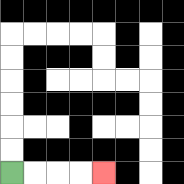{'start': '[0, 7]', 'end': '[4, 7]', 'path_directions': 'R,R,R,R', 'path_coordinates': '[[0, 7], [1, 7], [2, 7], [3, 7], [4, 7]]'}